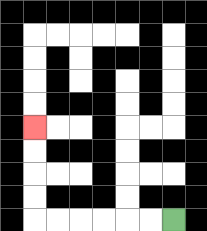{'start': '[7, 9]', 'end': '[1, 5]', 'path_directions': 'L,L,L,L,L,L,U,U,U,U', 'path_coordinates': '[[7, 9], [6, 9], [5, 9], [4, 9], [3, 9], [2, 9], [1, 9], [1, 8], [1, 7], [1, 6], [1, 5]]'}